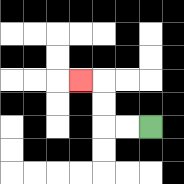{'start': '[6, 5]', 'end': '[3, 3]', 'path_directions': 'L,L,U,U,L', 'path_coordinates': '[[6, 5], [5, 5], [4, 5], [4, 4], [4, 3], [3, 3]]'}